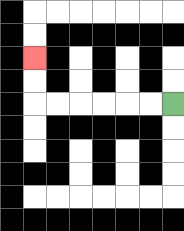{'start': '[7, 4]', 'end': '[1, 2]', 'path_directions': 'L,L,L,L,L,L,U,U', 'path_coordinates': '[[7, 4], [6, 4], [5, 4], [4, 4], [3, 4], [2, 4], [1, 4], [1, 3], [1, 2]]'}